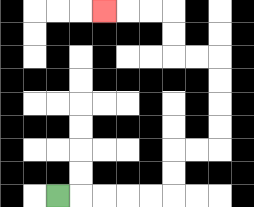{'start': '[2, 8]', 'end': '[4, 0]', 'path_directions': 'R,R,R,R,R,U,U,R,R,U,U,U,U,L,L,U,U,L,L,L', 'path_coordinates': '[[2, 8], [3, 8], [4, 8], [5, 8], [6, 8], [7, 8], [7, 7], [7, 6], [8, 6], [9, 6], [9, 5], [9, 4], [9, 3], [9, 2], [8, 2], [7, 2], [7, 1], [7, 0], [6, 0], [5, 0], [4, 0]]'}